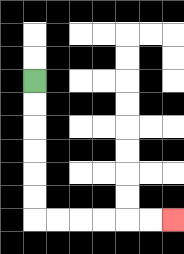{'start': '[1, 3]', 'end': '[7, 9]', 'path_directions': 'D,D,D,D,D,D,R,R,R,R,R,R', 'path_coordinates': '[[1, 3], [1, 4], [1, 5], [1, 6], [1, 7], [1, 8], [1, 9], [2, 9], [3, 9], [4, 9], [5, 9], [6, 9], [7, 9]]'}